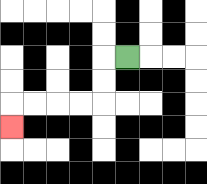{'start': '[5, 2]', 'end': '[0, 5]', 'path_directions': 'L,D,D,L,L,L,L,D', 'path_coordinates': '[[5, 2], [4, 2], [4, 3], [4, 4], [3, 4], [2, 4], [1, 4], [0, 4], [0, 5]]'}